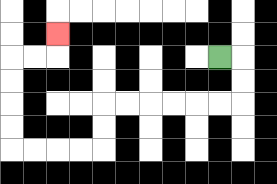{'start': '[9, 2]', 'end': '[2, 1]', 'path_directions': 'R,D,D,L,L,L,L,L,L,D,D,L,L,L,L,U,U,U,U,R,R,U', 'path_coordinates': '[[9, 2], [10, 2], [10, 3], [10, 4], [9, 4], [8, 4], [7, 4], [6, 4], [5, 4], [4, 4], [4, 5], [4, 6], [3, 6], [2, 6], [1, 6], [0, 6], [0, 5], [0, 4], [0, 3], [0, 2], [1, 2], [2, 2], [2, 1]]'}